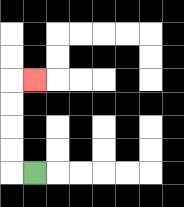{'start': '[1, 7]', 'end': '[1, 3]', 'path_directions': 'L,U,U,U,U,R', 'path_coordinates': '[[1, 7], [0, 7], [0, 6], [0, 5], [0, 4], [0, 3], [1, 3]]'}